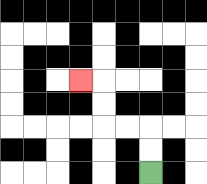{'start': '[6, 7]', 'end': '[3, 3]', 'path_directions': 'U,U,L,L,U,U,L', 'path_coordinates': '[[6, 7], [6, 6], [6, 5], [5, 5], [4, 5], [4, 4], [4, 3], [3, 3]]'}